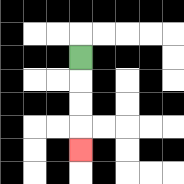{'start': '[3, 2]', 'end': '[3, 6]', 'path_directions': 'D,D,D,D', 'path_coordinates': '[[3, 2], [3, 3], [3, 4], [3, 5], [3, 6]]'}